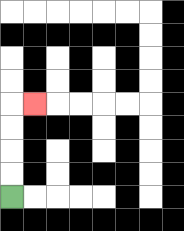{'start': '[0, 8]', 'end': '[1, 4]', 'path_directions': 'U,U,U,U,R', 'path_coordinates': '[[0, 8], [0, 7], [0, 6], [0, 5], [0, 4], [1, 4]]'}